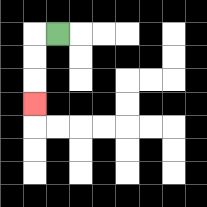{'start': '[2, 1]', 'end': '[1, 4]', 'path_directions': 'L,D,D,D', 'path_coordinates': '[[2, 1], [1, 1], [1, 2], [1, 3], [1, 4]]'}